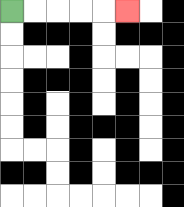{'start': '[0, 0]', 'end': '[5, 0]', 'path_directions': 'R,R,R,R,R', 'path_coordinates': '[[0, 0], [1, 0], [2, 0], [3, 0], [4, 0], [5, 0]]'}